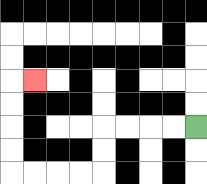{'start': '[8, 5]', 'end': '[1, 3]', 'path_directions': 'L,L,L,L,D,D,L,L,L,L,U,U,U,U,R', 'path_coordinates': '[[8, 5], [7, 5], [6, 5], [5, 5], [4, 5], [4, 6], [4, 7], [3, 7], [2, 7], [1, 7], [0, 7], [0, 6], [0, 5], [0, 4], [0, 3], [1, 3]]'}